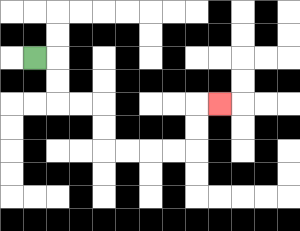{'start': '[1, 2]', 'end': '[9, 4]', 'path_directions': 'R,D,D,R,R,D,D,R,R,R,R,U,U,R', 'path_coordinates': '[[1, 2], [2, 2], [2, 3], [2, 4], [3, 4], [4, 4], [4, 5], [4, 6], [5, 6], [6, 6], [7, 6], [8, 6], [8, 5], [8, 4], [9, 4]]'}